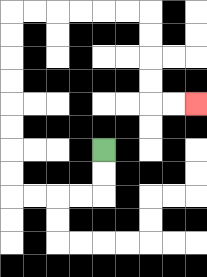{'start': '[4, 6]', 'end': '[8, 4]', 'path_directions': 'D,D,L,L,L,L,U,U,U,U,U,U,U,U,R,R,R,R,R,R,D,D,D,D,R,R', 'path_coordinates': '[[4, 6], [4, 7], [4, 8], [3, 8], [2, 8], [1, 8], [0, 8], [0, 7], [0, 6], [0, 5], [0, 4], [0, 3], [0, 2], [0, 1], [0, 0], [1, 0], [2, 0], [3, 0], [4, 0], [5, 0], [6, 0], [6, 1], [6, 2], [6, 3], [6, 4], [7, 4], [8, 4]]'}